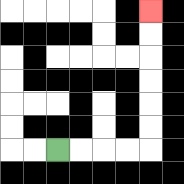{'start': '[2, 6]', 'end': '[6, 0]', 'path_directions': 'R,R,R,R,U,U,U,U,U,U', 'path_coordinates': '[[2, 6], [3, 6], [4, 6], [5, 6], [6, 6], [6, 5], [6, 4], [6, 3], [6, 2], [6, 1], [6, 0]]'}